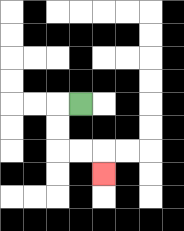{'start': '[3, 4]', 'end': '[4, 7]', 'path_directions': 'L,D,D,R,R,D', 'path_coordinates': '[[3, 4], [2, 4], [2, 5], [2, 6], [3, 6], [4, 6], [4, 7]]'}